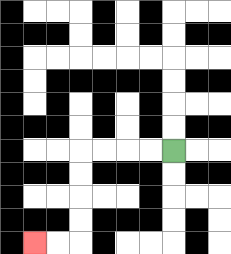{'start': '[7, 6]', 'end': '[1, 10]', 'path_directions': 'L,L,L,L,D,D,D,D,L,L', 'path_coordinates': '[[7, 6], [6, 6], [5, 6], [4, 6], [3, 6], [3, 7], [3, 8], [3, 9], [3, 10], [2, 10], [1, 10]]'}